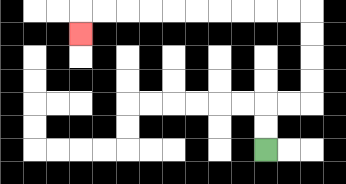{'start': '[11, 6]', 'end': '[3, 1]', 'path_directions': 'U,U,R,R,U,U,U,U,L,L,L,L,L,L,L,L,L,L,D', 'path_coordinates': '[[11, 6], [11, 5], [11, 4], [12, 4], [13, 4], [13, 3], [13, 2], [13, 1], [13, 0], [12, 0], [11, 0], [10, 0], [9, 0], [8, 0], [7, 0], [6, 0], [5, 0], [4, 0], [3, 0], [3, 1]]'}